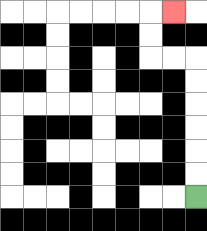{'start': '[8, 8]', 'end': '[7, 0]', 'path_directions': 'U,U,U,U,U,U,L,L,U,U,R', 'path_coordinates': '[[8, 8], [8, 7], [8, 6], [8, 5], [8, 4], [8, 3], [8, 2], [7, 2], [6, 2], [6, 1], [6, 0], [7, 0]]'}